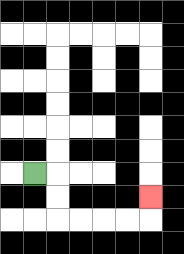{'start': '[1, 7]', 'end': '[6, 8]', 'path_directions': 'R,D,D,R,R,R,R,U', 'path_coordinates': '[[1, 7], [2, 7], [2, 8], [2, 9], [3, 9], [4, 9], [5, 9], [6, 9], [6, 8]]'}